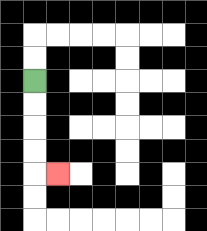{'start': '[1, 3]', 'end': '[2, 7]', 'path_directions': 'D,D,D,D,R', 'path_coordinates': '[[1, 3], [1, 4], [1, 5], [1, 6], [1, 7], [2, 7]]'}